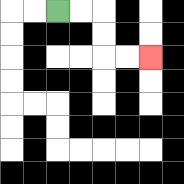{'start': '[2, 0]', 'end': '[6, 2]', 'path_directions': 'R,R,D,D,R,R', 'path_coordinates': '[[2, 0], [3, 0], [4, 0], [4, 1], [4, 2], [5, 2], [6, 2]]'}